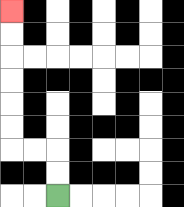{'start': '[2, 8]', 'end': '[0, 0]', 'path_directions': 'U,U,L,L,U,U,U,U,U,U', 'path_coordinates': '[[2, 8], [2, 7], [2, 6], [1, 6], [0, 6], [0, 5], [0, 4], [0, 3], [0, 2], [0, 1], [0, 0]]'}